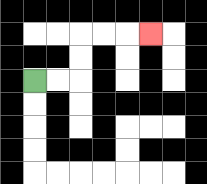{'start': '[1, 3]', 'end': '[6, 1]', 'path_directions': 'R,R,U,U,R,R,R', 'path_coordinates': '[[1, 3], [2, 3], [3, 3], [3, 2], [3, 1], [4, 1], [5, 1], [6, 1]]'}